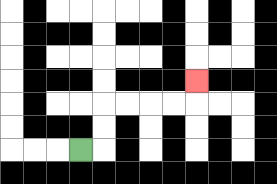{'start': '[3, 6]', 'end': '[8, 3]', 'path_directions': 'R,U,U,R,R,R,R,U', 'path_coordinates': '[[3, 6], [4, 6], [4, 5], [4, 4], [5, 4], [6, 4], [7, 4], [8, 4], [8, 3]]'}